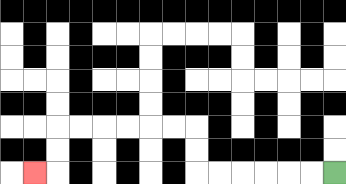{'start': '[14, 7]', 'end': '[1, 7]', 'path_directions': 'L,L,L,L,L,L,U,U,L,L,L,L,L,L,D,D,L', 'path_coordinates': '[[14, 7], [13, 7], [12, 7], [11, 7], [10, 7], [9, 7], [8, 7], [8, 6], [8, 5], [7, 5], [6, 5], [5, 5], [4, 5], [3, 5], [2, 5], [2, 6], [2, 7], [1, 7]]'}